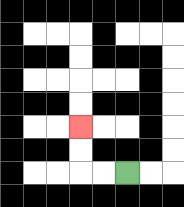{'start': '[5, 7]', 'end': '[3, 5]', 'path_directions': 'L,L,U,U', 'path_coordinates': '[[5, 7], [4, 7], [3, 7], [3, 6], [3, 5]]'}